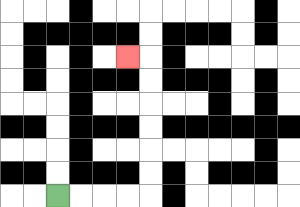{'start': '[2, 8]', 'end': '[5, 2]', 'path_directions': 'R,R,R,R,U,U,U,U,U,U,L', 'path_coordinates': '[[2, 8], [3, 8], [4, 8], [5, 8], [6, 8], [6, 7], [6, 6], [6, 5], [6, 4], [6, 3], [6, 2], [5, 2]]'}